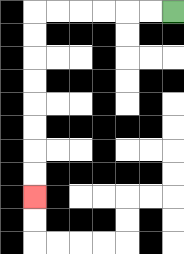{'start': '[7, 0]', 'end': '[1, 8]', 'path_directions': 'L,L,L,L,L,L,D,D,D,D,D,D,D,D', 'path_coordinates': '[[7, 0], [6, 0], [5, 0], [4, 0], [3, 0], [2, 0], [1, 0], [1, 1], [1, 2], [1, 3], [1, 4], [1, 5], [1, 6], [1, 7], [1, 8]]'}